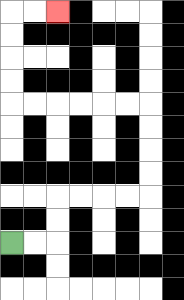{'start': '[0, 10]', 'end': '[2, 0]', 'path_directions': 'R,R,U,U,R,R,R,R,U,U,U,U,L,L,L,L,L,L,U,U,U,U,R,R', 'path_coordinates': '[[0, 10], [1, 10], [2, 10], [2, 9], [2, 8], [3, 8], [4, 8], [5, 8], [6, 8], [6, 7], [6, 6], [6, 5], [6, 4], [5, 4], [4, 4], [3, 4], [2, 4], [1, 4], [0, 4], [0, 3], [0, 2], [0, 1], [0, 0], [1, 0], [2, 0]]'}